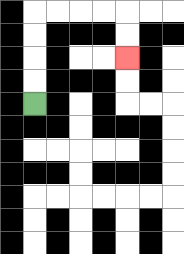{'start': '[1, 4]', 'end': '[5, 2]', 'path_directions': 'U,U,U,U,R,R,R,R,D,D', 'path_coordinates': '[[1, 4], [1, 3], [1, 2], [1, 1], [1, 0], [2, 0], [3, 0], [4, 0], [5, 0], [5, 1], [5, 2]]'}